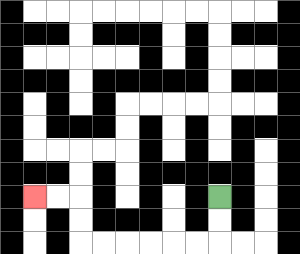{'start': '[9, 8]', 'end': '[1, 8]', 'path_directions': 'D,D,L,L,L,L,L,L,U,U,L,L', 'path_coordinates': '[[9, 8], [9, 9], [9, 10], [8, 10], [7, 10], [6, 10], [5, 10], [4, 10], [3, 10], [3, 9], [3, 8], [2, 8], [1, 8]]'}